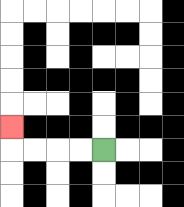{'start': '[4, 6]', 'end': '[0, 5]', 'path_directions': 'L,L,L,L,U', 'path_coordinates': '[[4, 6], [3, 6], [2, 6], [1, 6], [0, 6], [0, 5]]'}